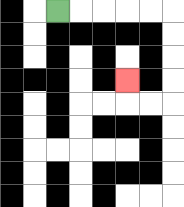{'start': '[2, 0]', 'end': '[5, 3]', 'path_directions': 'R,R,R,R,R,D,D,D,D,L,L,U', 'path_coordinates': '[[2, 0], [3, 0], [4, 0], [5, 0], [6, 0], [7, 0], [7, 1], [7, 2], [7, 3], [7, 4], [6, 4], [5, 4], [5, 3]]'}